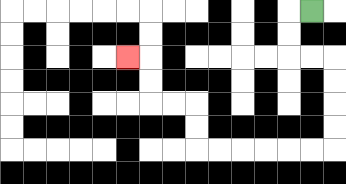{'start': '[13, 0]', 'end': '[5, 2]', 'path_directions': 'L,D,D,R,R,D,D,D,D,L,L,L,L,L,L,U,U,L,L,U,U,L', 'path_coordinates': '[[13, 0], [12, 0], [12, 1], [12, 2], [13, 2], [14, 2], [14, 3], [14, 4], [14, 5], [14, 6], [13, 6], [12, 6], [11, 6], [10, 6], [9, 6], [8, 6], [8, 5], [8, 4], [7, 4], [6, 4], [6, 3], [6, 2], [5, 2]]'}